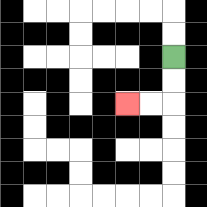{'start': '[7, 2]', 'end': '[5, 4]', 'path_directions': 'D,D,L,L', 'path_coordinates': '[[7, 2], [7, 3], [7, 4], [6, 4], [5, 4]]'}